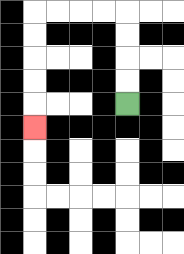{'start': '[5, 4]', 'end': '[1, 5]', 'path_directions': 'U,U,U,U,L,L,L,L,D,D,D,D,D', 'path_coordinates': '[[5, 4], [5, 3], [5, 2], [5, 1], [5, 0], [4, 0], [3, 0], [2, 0], [1, 0], [1, 1], [1, 2], [1, 3], [1, 4], [1, 5]]'}